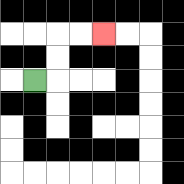{'start': '[1, 3]', 'end': '[4, 1]', 'path_directions': 'R,U,U,R,R', 'path_coordinates': '[[1, 3], [2, 3], [2, 2], [2, 1], [3, 1], [4, 1]]'}